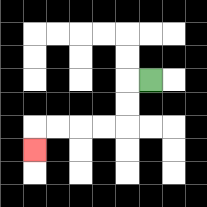{'start': '[6, 3]', 'end': '[1, 6]', 'path_directions': 'L,D,D,L,L,L,L,D', 'path_coordinates': '[[6, 3], [5, 3], [5, 4], [5, 5], [4, 5], [3, 5], [2, 5], [1, 5], [1, 6]]'}